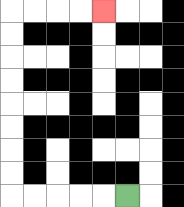{'start': '[5, 8]', 'end': '[4, 0]', 'path_directions': 'L,L,L,L,L,U,U,U,U,U,U,U,U,R,R,R,R', 'path_coordinates': '[[5, 8], [4, 8], [3, 8], [2, 8], [1, 8], [0, 8], [0, 7], [0, 6], [0, 5], [0, 4], [0, 3], [0, 2], [0, 1], [0, 0], [1, 0], [2, 0], [3, 0], [4, 0]]'}